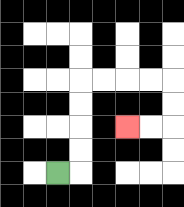{'start': '[2, 7]', 'end': '[5, 5]', 'path_directions': 'R,U,U,U,U,R,R,R,R,D,D,L,L', 'path_coordinates': '[[2, 7], [3, 7], [3, 6], [3, 5], [3, 4], [3, 3], [4, 3], [5, 3], [6, 3], [7, 3], [7, 4], [7, 5], [6, 5], [5, 5]]'}